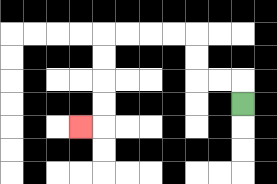{'start': '[10, 4]', 'end': '[3, 5]', 'path_directions': 'U,L,L,U,U,L,L,L,L,D,D,D,D,L', 'path_coordinates': '[[10, 4], [10, 3], [9, 3], [8, 3], [8, 2], [8, 1], [7, 1], [6, 1], [5, 1], [4, 1], [4, 2], [4, 3], [4, 4], [4, 5], [3, 5]]'}